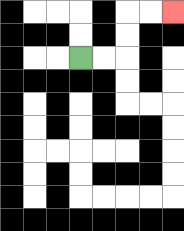{'start': '[3, 2]', 'end': '[7, 0]', 'path_directions': 'R,R,U,U,R,R', 'path_coordinates': '[[3, 2], [4, 2], [5, 2], [5, 1], [5, 0], [6, 0], [7, 0]]'}